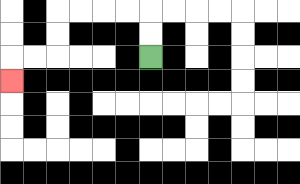{'start': '[6, 2]', 'end': '[0, 3]', 'path_directions': 'U,U,L,L,L,L,D,D,L,L,D', 'path_coordinates': '[[6, 2], [6, 1], [6, 0], [5, 0], [4, 0], [3, 0], [2, 0], [2, 1], [2, 2], [1, 2], [0, 2], [0, 3]]'}